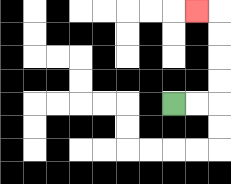{'start': '[7, 4]', 'end': '[8, 0]', 'path_directions': 'R,R,U,U,U,U,L', 'path_coordinates': '[[7, 4], [8, 4], [9, 4], [9, 3], [9, 2], [9, 1], [9, 0], [8, 0]]'}